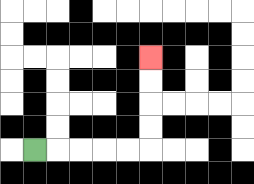{'start': '[1, 6]', 'end': '[6, 2]', 'path_directions': 'R,R,R,R,R,U,U,U,U', 'path_coordinates': '[[1, 6], [2, 6], [3, 6], [4, 6], [5, 6], [6, 6], [6, 5], [6, 4], [6, 3], [6, 2]]'}